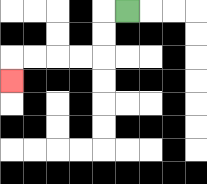{'start': '[5, 0]', 'end': '[0, 3]', 'path_directions': 'L,D,D,L,L,L,L,D', 'path_coordinates': '[[5, 0], [4, 0], [4, 1], [4, 2], [3, 2], [2, 2], [1, 2], [0, 2], [0, 3]]'}